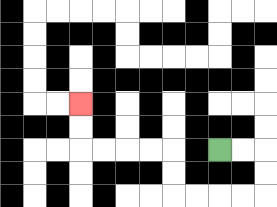{'start': '[9, 6]', 'end': '[3, 4]', 'path_directions': 'R,R,D,D,L,L,L,L,U,U,L,L,L,L,U,U', 'path_coordinates': '[[9, 6], [10, 6], [11, 6], [11, 7], [11, 8], [10, 8], [9, 8], [8, 8], [7, 8], [7, 7], [7, 6], [6, 6], [5, 6], [4, 6], [3, 6], [3, 5], [3, 4]]'}